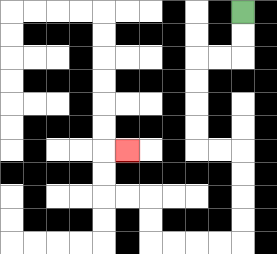{'start': '[10, 0]', 'end': '[5, 6]', 'path_directions': 'D,D,L,L,D,D,D,D,R,R,D,D,D,D,L,L,L,L,U,U,L,L,U,U,R', 'path_coordinates': '[[10, 0], [10, 1], [10, 2], [9, 2], [8, 2], [8, 3], [8, 4], [8, 5], [8, 6], [9, 6], [10, 6], [10, 7], [10, 8], [10, 9], [10, 10], [9, 10], [8, 10], [7, 10], [6, 10], [6, 9], [6, 8], [5, 8], [4, 8], [4, 7], [4, 6], [5, 6]]'}